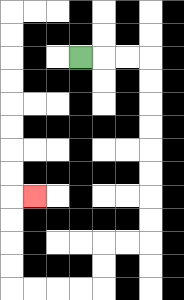{'start': '[3, 2]', 'end': '[1, 8]', 'path_directions': 'R,R,R,D,D,D,D,D,D,D,D,L,L,D,D,L,L,L,L,U,U,U,U,R', 'path_coordinates': '[[3, 2], [4, 2], [5, 2], [6, 2], [6, 3], [6, 4], [6, 5], [6, 6], [6, 7], [6, 8], [6, 9], [6, 10], [5, 10], [4, 10], [4, 11], [4, 12], [3, 12], [2, 12], [1, 12], [0, 12], [0, 11], [0, 10], [0, 9], [0, 8], [1, 8]]'}